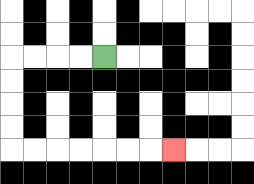{'start': '[4, 2]', 'end': '[7, 6]', 'path_directions': 'L,L,L,L,D,D,D,D,R,R,R,R,R,R,R', 'path_coordinates': '[[4, 2], [3, 2], [2, 2], [1, 2], [0, 2], [0, 3], [0, 4], [0, 5], [0, 6], [1, 6], [2, 6], [3, 6], [4, 6], [5, 6], [6, 6], [7, 6]]'}